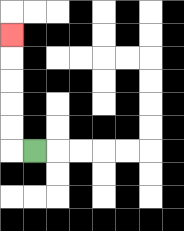{'start': '[1, 6]', 'end': '[0, 1]', 'path_directions': 'L,U,U,U,U,U', 'path_coordinates': '[[1, 6], [0, 6], [0, 5], [0, 4], [0, 3], [0, 2], [0, 1]]'}